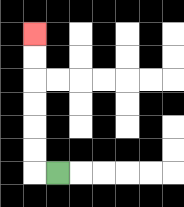{'start': '[2, 7]', 'end': '[1, 1]', 'path_directions': 'L,U,U,U,U,U,U', 'path_coordinates': '[[2, 7], [1, 7], [1, 6], [1, 5], [1, 4], [1, 3], [1, 2], [1, 1]]'}